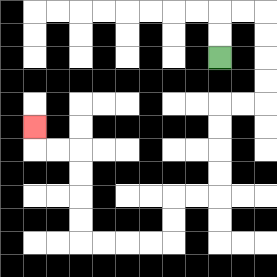{'start': '[9, 2]', 'end': '[1, 5]', 'path_directions': 'U,U,R,R,D,D,D,D,L,L,D,D,D,D,L,L,D,D,L,L,L,L,U,U,U,U,L,L,U', 'path_coordinates': '[[9, 2], [9, 1], [9, 0], [10, 0], [11, 0], [11, 1], [11, 2], [11, 3], [11, 4], [10, 4], [9, 4], [9, 5], [9, 6], [9, 7], [9, 8], [8, 8], [7, 8], [7, 9], [7, 10], [6, 10], [5, 10], [4, 10], [3, 10], [3, 9], [3, 8], [3, 7], [3, 6], [2, 6], [1, 6], [1, 5]]'}